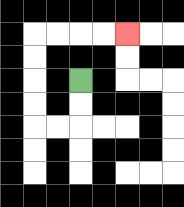{'start': '[3, 3]', 'end': '[5, 1]', 'path_directions': 'D,D,L,L,U,U,U,U,R,R,R,R', 'path_coordinates': '[[3, 3], [3, 4], [3, 5], [2, 5], [1, 5], [1, 4], [1, 3], [1, 2], [1, 1], [2, 1], [3, 1], [4, 1], [5, 1]]'}